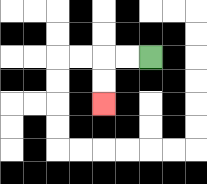{'start': '[6, 2]', 'end': '[4, 4]', 'path_directions': 'L,L,D,D', 'path_coordinates': '[[6, 2], [5, 2], [4, 2], [4, 3], [4, 4]]'}